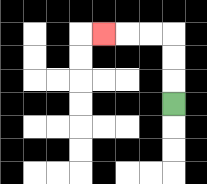{'start': '[7, 4]', 'end': '[4, 1]', 'path_directions': 'U,U,U,L,L,L', 'path_coordinates': '[[7, 4], [7, 3], [7, 2], [7, 1], [6, 1], [5, 1], [4, 1]]'}